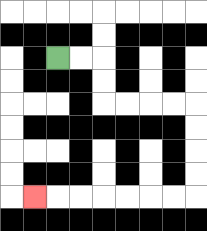{'start': '[2, 2]', 'end': '[1, 8]', 'path_directions': 'R,R,D,D,R,R,R,R,D,D,D,D,L,L,L,L,L,L,L', 'path_coordinates': '[[2, 2], [3, 2], [4, 2], [4, 3], [4, 4], [5, 4], [6, 4], [7, 4], [8, 4], [8, 5], [8, 6], [8, 7], [8, 8], [7, 8], [6, 8], [5, 8], [4, 8], [3, 8], [2, 8], [1, 8]]'}